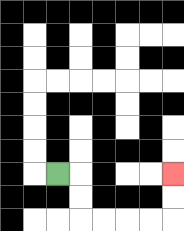{'start': '[2, 7]', 'end': '[7, 7]', 'path_directions': 'R,D,D,R,R,R,R,U,U', 'path_coordinates': '[[2, 7], [3, 7], [3, 8], [3, 9], [4, 9], [5, 9], [6, 9], [7, 9], [7, 8], [7, 7]]'}